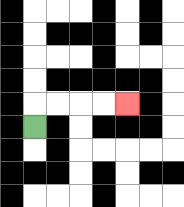{'start': '[1, 5]', 'end': '[5, 4]', 'path_directions': 'U,R,R,R,R', 'path_coordinates': '[[1, 5], [1, 4], [2, 4], [3, 4], [4, 4], [5, 4]]'}